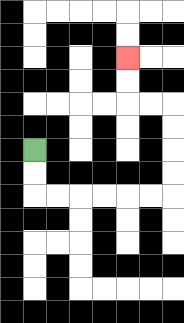{'start': '[1, 6]', 'end': '[5, 2]', 'path_directions': 'D,D,R,R,R,R,R,R,U,U,U,U,L,L,U,U', 'path_coordinates': '[[1, 6], [1, 7], [1, 8], [2, 8], [3, 8], [4, 8], [5, 8], [6, 8], [7, 8], [7, 7], [7, 6], [7, 5], [7, 4], [6, 4], [5, 4], [5, 3], [5, 2]]'}